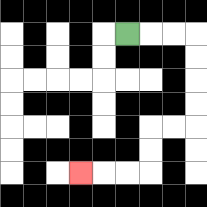{'start': '[5, 1]', 'end': '[3, 7]', 'path_directions': 'R,R,R,D,D,D,D,L,L,D,D,L,L,L', 'path_coordinates': '[[5, 1], [6, 1], [7, 1], [8, 1], [8, 2], [8, 3], [8, 4], [8, 5], [7, 5], [6, 5], [6, 6], [6, 7], [5, 7], [4, 7], [3, 7]]'}